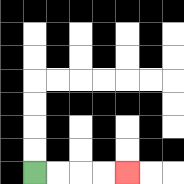{'start': '[1, 7]', 'end': '[5, 7]', 'path_directions': 'R,R,R,R', 'path_coordinates': '[[1, 7], [2, 7], [3, 7], [4, 7], [5, 7]]'}